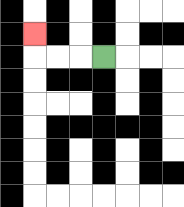{'start': '[4, 2]', 'end': '[1, 1]', 'path_directions': 'L,L,L,U', 'path_coordinates': '[[4, 2], [3, 2], [2, 2], [1, 2], [1, 1]]'}